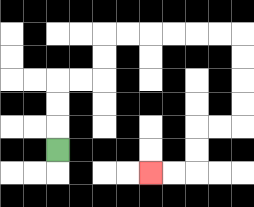{'start': '[2, 6]', 'end': '[6, 7]', 'path_directions': 'U,U,U,R,R,U,U,R,R,R,R,R,R,D,D,D,D,L,L,D,D,L,L', 'path_coordinates': '[[2, 6], [2, 5], [2, 4], [2, 3], [3, 3], [4, 3], [4, 2], [4, 1], [5, 1], [6, 1], [7, 1], [8, 1], [9, 1], [10, 1], [10, 2], [10, 3], [10, 4], [10, 5], [9, 5], [8, 5], [8, 6], [8, 7], [7, 7], [6, 7]]'}